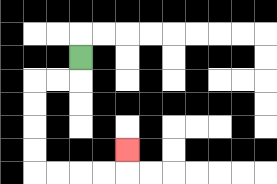{'start': '[3, 2]', 'end': '[5, 6]', 'path_directions': 'D,L,L,D,D,D,D,R,R,R,R,U', 'path_coordinates': '[[3, 2], [3, 3], [2, 3], [1, 3], [1, 4], [1, 5], [1, 6], [1, 7], [2, 7], [3, 7], [4, 7], [5, 7], [5, 6]]'}